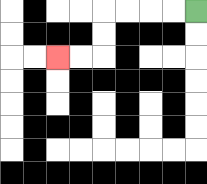{'start': '[8, 0]', 'end': '[2, 2]', 'path_directions': 'L,L,L,L,D,D,L,L', 'path_coordinates': '[[8, 0], [7, 0], [6, 0], [5, 0], [4, 0], [4, 1], [4, 2], [3, 2], [2, 2]]'}